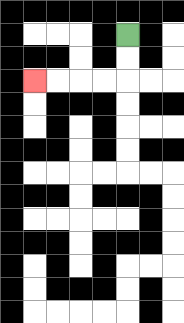{'start': '[5, 1]', 'end': '[1, 3]', 'path_directions': 'D,D,L,L,L,L', 'path_coordinates': '[[5, 1], [5, 2], [5, 3], [4, 3], [3, 3], [2, 3], [1, 3]]'}